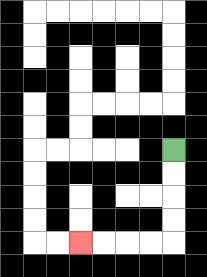{'start': '[7, 6]', 'end': '[3, 10]', 'path_directions': 'D,D,D,D,L,L,L,L', 'path_coordinates': '[[7, 6], [7, 7], [7, 8], [7, 9], [7, 10], [6, 10], [5, 10], [4, 10], [3, 10]]'}